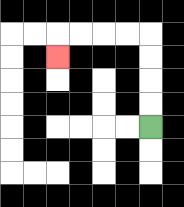{'start': '[6, 5]', 'end': '[2, 2]', 'path_directions': 'U,U,U,U,L,L,L,L,D', 'path_coordinates': '[[6, 5], [6, 4], [6, 3], [6, 2], [6, 1], [5, 1], [4, 1], [3, 1], [2, 1], [2, 2]]'}